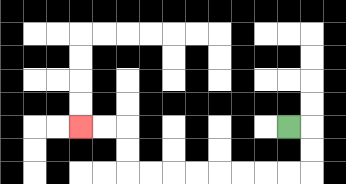{'start': '[12, 5]', 'end': '[3, 5]', 'path_directions': 'R,D,D,L,L,L,L,L,L,L,L,U,U,L,L', 'path_coordinates': '[[12, 5], [13, 5], [13, 6], [13, 7], [12, 7], [11, 7], [10, 7], [9, 7], [8, 7], [7, 7], [6, 7], [5, 7], [5, 6], [5, 5], [4, 5], [3, 5]]'}